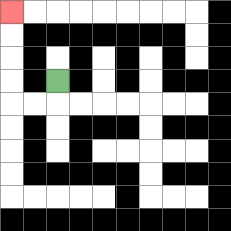{'start': '[2, 3]', 'end': '[0, 0]', 'path_directions': 'D,L,L,U,U,U,U', 'path_coordinates': '[[2, 3], [2, 4], [1, 4], [0, 4], [0, 3], [0, 2], [0, 1], [0, 0]]'}